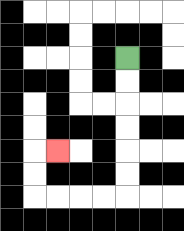{'start': '[5, 2]', 'end': '[2, 6]', 'path_directions': 'D,D,D,D,D,D,L,L,L,L,U,U,R', 'path_coordinates': '[[5, 2], [5, 3], [5, 4], [5, 5], [5, 6], [5, 7], [5, 8], [4, 8], [3, 8], [2, 8], [1, 8], [1, 7], [1, 6], [2, 6]]'}